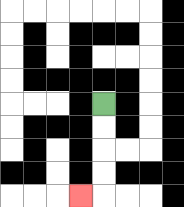{'start': '[4, 4]', 'end': '[3, 8]', 'path_directions': 'D,D,D,D,L', 'path_coordinates': '[[4, 4], [4, 5], [4, 6], [4, 7], [4, 8], [3, 8]]'}